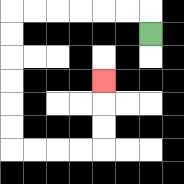{'start': '[6, 1]', 'end': '[4, 3]', 'path_directions': 'U,L,L,L,L,L,L,D,D,D,D,D,D,R,R,R,R,U,U,U', 'path_coordinates': '[[6, 1], [6, 0], [5, 0], [4, 0], [3, 0], [2, 0], [1, 0], [0, 0], [0, 1], [0, 2], [0, 3], [0, 4], [0, 5], [0, 6], [1, 6], [2, 6], [3, 6], [4, 6], [4, 5], [4, 4], [4, 3]]'}